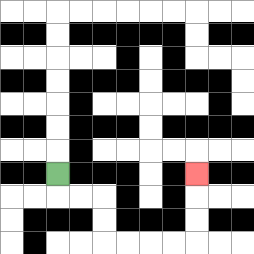{'start': '[2, 7]', 'end': '[8, 7]', 'path_directions': 'D,R,R,D,D,R,R,R,R,U,U,U', 'path_coordinates': '[[2, 7], [2, 8], [3, 8], [4, 8], [4, 9], [4, 10], [5, 10], [6, 10], [7, 10], [8, 10], [8, 9], [8, 8], [8, 7]]'}